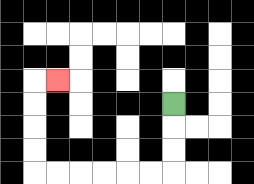{'start': '[7, 4]', 'end': '[2, 3]', 'path_directions': 'D,D,D,L,L,L,L,L,L,U,U,U,U,R', 'path_coordinates': '[[7, 4], [7, 5], [7, 6], [7, 7], [6, 7], [5, 7], [4, 7], [3, 7], [2, 7], [1, 7], [1, 6], [1, 5], [1, 4], [1, 3], [2, 3]]'}